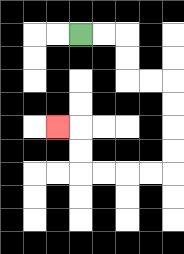{'start': '[3, 1]', 'end': '[2, 5]', 'path_directions': 'R,R,D,D,R,R,D,D,D,D,L,L,L,L,U,U,L', 'path_coordinates': '[[3, 1], [4, 1], [5, 1], [5, 2], [5, 3], [6, 3], [7, 3], [7, 4], [7, 5], [7, 6], [7, 7], [6, 7], [5, 7], [4, 7], [3, 7], [3, 6], [3, 5], [2, 5]]'}